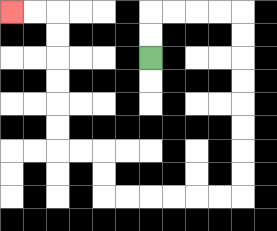{'start': '[6, 2]', 'end': '[0, 0]', 'path_directions': 'U,U,R,R,R,R,D,D,D,D,D,D,D,D,L,L,L,L,L,L,U,U,L,L,U,U,U,U,U,U,L,L', 'path_coordinates': '[[6, 2], [6, 1], [6, 0], [7, 0], [8, 0], [9, 0], [10, 0], [10, 1], [10, 2], [10, 3], [10, 4], [10, 5], [10, 6], [10, 7], [10, 8], [9, 8], [8, 8], [7, 8], [6, 8], [5, 8], [4, 8], [4, 7], [4, 6], [3, 6], [2, 6], [2, 5], [2, 4], [2, 3], [2, 2], [2, 1], [2, 0], [1, 0], [0, 0]]'}